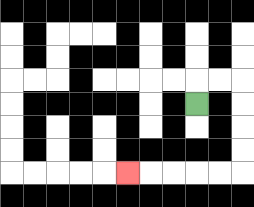{'start': '[8, 4]', 'end': '[5, 7]', 'path_directions': 'U,R,R,D,D,D,D,L,L,L,L,L', 'path_coordinates': '[[8, 4], [8, 3], [9, 3], [10, 3], [10, 4], [10, 5], [10, 6], [10, 7], [9, 7], [8, 7], [7, 7], [6, 7], [5, 7]]'}